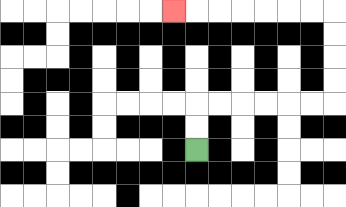{'start': '[8, 6]', 'end': '[7, 0]', 'path_directions': 'U,U,R,R,R,R,R,R,U,U,U,U,L,L,L,L,L,L,L', 'path_coordinates': '[[8, 6], [8, 5], [8, 4], [9, 4], [10, 4], [11, 4], [12, 4], [13, 4], [14, 4], [14, 3], [14, 2], [14, 1], [14, 0], [13, 0], [12, 0], [11, 0], [10, 0], [9, 0], [8, 0], [7, 0]]'}